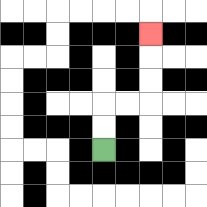{'start': '[4, 6]', 'end': '[6, 1]', 'path_directions': 'U,U,R,R,U,U,U', 'path_coordinates': '[[4, 6], [4, 5], [4, 4], [5, 4], [6, 4], [6, 3], [6, 2], [6, 1]]'}